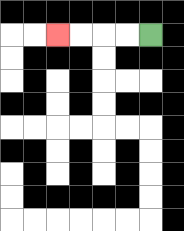{'start': '[6, 1]', 'end': '[2, 1]', 'path_directions': 'L,L,L,L', 'path_coordinates': '[[6, 1], [5, 1], [4, 1], [3, 1], [2, 1]]'}